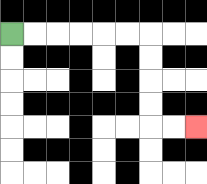{'start': '[0, 1]', 'end': '[8, 5]', 'path_directions': 'R,R,R,R,R,R,D,D,D,D,R,R', 'path_coordinates': '[[0, 1], [1, 1], [2, 1], [3, 1], [4, 1], [5, 1], [6, 1], [6, 2], [6, 3], [6, 4], [6, 5], [7, 5], [8, 5]]'}